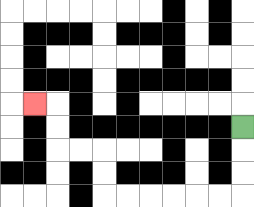{'start': '[10, 5]', 'end': '[1, 4]', 'path_directions': 'D,D,D,L,L,L,L,L,L,U,U,L,L,U,U,L', 'path_coordinates': '[[10, 5], [10, 6], [10, 7], [10, 8], [9, 8], [8, 8], [7, 8], [6, 8], [5, 8], [4, 8], [4, 7], [4, 6], [3, 6], [2, 6], [2, 5], [2, 4], [1, 4]]'}